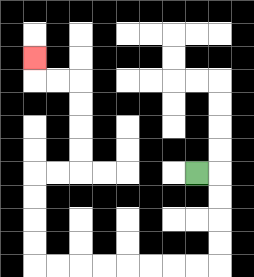{'start': '[8, 7]', 'end': '[1, 2]', 'path_directions': 'R,D,D,D,D,L,L,L,L,L,L,L,L,U,U,U,U,R,R,U,U,U,U,L,L,U', 'path_coordinates': '[[8, 7], [9, 7], [9, 8], [9, 9], [9, 10], [9, 11], [8, 11], [7, 11], [6, 11], [5, 11], [4, 11], [3, 11], [2, 11], [1, 11], [1, 10], [1, 9], [1, 8], [1, 7], [2, 7], [3, 7], [3, 6], [3, 5], [3, 4], [3, 3], [2, 3], [1, 3], [1, 2]]'}